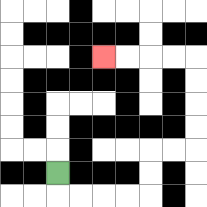{'start': '[2, 7]', 'end': '[4, 2]', 'path_directions': 'D,R,R,R,R,U,U,R,R,U,U,U,U,L,L,L,L', 'path_coordinates': '[[2, 7], [2, 8], [3, 8], [4, 8], [5, 8], [6, 8], [6, 7], [6, 6], [7, 6], [8, 6], [8, 5], [8, 4], [8, 3], [8, 2], [7, 2], [6, 2], [5, 2], [4, 2]]'}